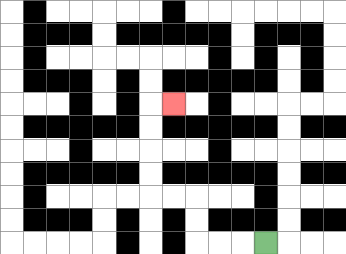{'start': '[11, 10]', 'end': '[7, 4]', 'path_directions': 'L,L,L,U,U,L,L,U,U,U,U,R', 'path_coordinates': '[[11, 10], [10, 10], [9, 10], [8, 10], [8, 9], [8, 8], [7, 8], [6, 8], [6, 7], [6, 6], [6, 5], [6, 4], [7, 4]]'}